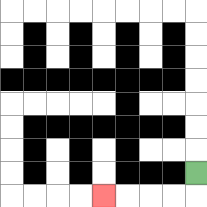{'start': '[8, 7]', 'end': '[4, 8]', 'path_directions': 'D,L,L,L,L', 'path_coordinates': '[[8, 7], [8, 8], [7, 8], [6, 8], [5, 8], [4, 8]]'}